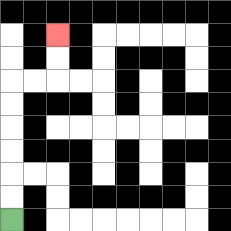{'start': '[0, 9]', 'end': '[2, 1]', 'path_directions': 'U,U,U,U,U,U,R,R,U,U', 'path_coordinates': '[[0, 9], [0, 8], [0, 7], [0, 6], [0, 5], [0, 4], [0, 3], [1, 3], [2, 3], [2, 2], [2, 1]]'}